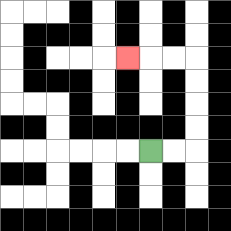{'start': '[6, 6]', 'end': '[5, 2]', 'path_directions': 'R,R,U,U,U,U,L,L,L', 'path_coordinates': '[[6, 6], [7, 6], [8, 6], [8, 5], [8, 4], [8, 3], [8, 2], [7, 2], [6, 2], [5, 2]]'}